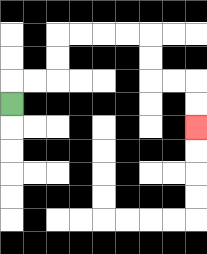{'start': '[0, 4]', 'end': '[8, 5]', 'path_directions': 'U,R,R,U,U,R,R,R,R,D,D,R,R,D,D', 'path_coordinates': '[[0, 4], [0, 3], [1, 3], [2, 3], [2, 2], [2, 1], [3, 1], [4, 1], [5, 1], [6, 1], [6, 2], [6, 3], [7, 3], [8, 3], [8, 4], [8, 5]]'}